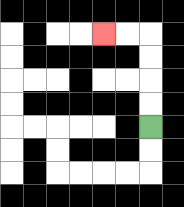{'start': '[6, 5]', 'end': '[4, 1]', 'path_directions': 'U,U,U,U,L,L', 'path_coordinates': '[[6, 5], [6, 4], [6, 3], [6, 2], [6, 1], [5, 1], [4, 1]]'}